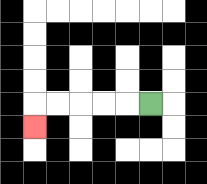{'start': '[6, 4]', 'end': '[1, 5]', 'path_directions': 'L,L,L,L,L,D', 'path_coordinates': '[[6, 4], [5, 4], [4, 4], [3, 4], [2, 4], [1, 4], [1, 5]]'}